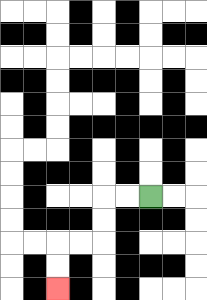{'start': '[6, 8]', 'end': '[2, 12]', 'path_directions': 'L,L,D,D,L,L,D,D', 'path_coordinates': '[[6, 8], [5, 8], [4, 8], [4, 9], [4, 10], [3, 10], [2, 10], [2, 11], [2, 12]]'}